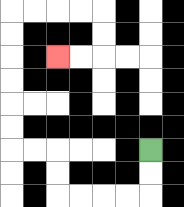{'start': '[6, 6]', 'end': '[2, 2]', 'path_directions': 'D,D,L,L,L,L,U,U,L,L,U,U,U,U,U,U,R,R,R,R,D,D,L,L', 'path_coordinates': '[[6, 6], [6, 7], [6, 8], [5, 8], [4, 8], [3, 8], [2, 8], [2, 7], [2, 6], [1, 6], [0, 6], [0, 5], [0, 4], [0, 3], [0, 2], [0, 1], [0, 0], [1, 0], [2, 0], [3, 0], [4, 0], [4, 1], [4, 2], [3, 2], [2, 2]]'}